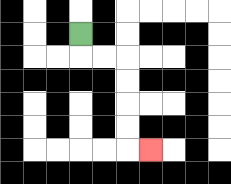{'start': '[3, 1]', 'end': '[6, 6]', 'path_directions': 'D,R,R,D,D,D,D,R', 'path_coordinates': '[[3, 1], [3, 2], [4, 2], [5, 2], [5, 3], [5, 4], [5, 5], [5, 6], [6, 6]]'}